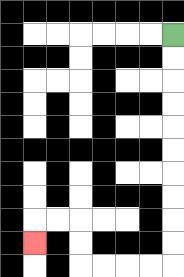{'start': '[7, 1]', 'end': '[1, 10]', 'path_directions': 'D,D,D,D,D,D,D,D,D,D,L,L,L,L,U,U,L,L,D', 'path_coordinates': '[[7, 1], [7, 2], [7, 3], [7, 4], [7, 5], [7, 6], [7, 7], [7, 8], [7, 9], [7, 10], [7, 11], [6, 11], [5, 11], [4, 11], [3, 11], [3, 10], [3, 9], [2, 9], [1, 9], [1, 10]]'}